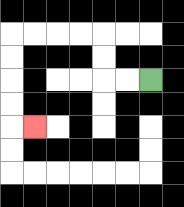{'start': '[6, 3]', 'end': '[1, 5]', 'path_directions': 'L,L,U,U,L,L,L,L,D,D,D,D,R', 'path_coordinates': '[[6, 3], [5, 3], [4, 3], [4, 2], [4, 1], [3, 1], [2, 1], [1, 1], [0, 1], [0, 2], [0, 3], [0, 4], [0, 5], [1, 5]]'}